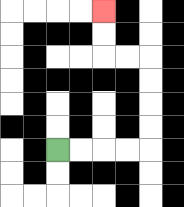{'start': '[2, 6]', 'end': '[4, 0]', 'path_directions': 'R,R,R,R,U,U,U,U,L,L,U,U', 'path_coordinates': '[[2, 6], [3, 6], [4, 6], [5, 6], [6, 6], [6, 5], [6, 4], [6, 3], [6, 2], [5, 2], [4, 2], [4, 1], [4, 0]]'}